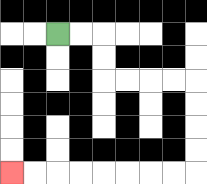{'start': '[2, 1]', 'end': '[0, 7]', 'path_directions': 'R,R,D,D,R,R,R,R,D,D,D,D,L,L,L,L,L,L,L,L', 'path_coordinates': '[[2, 1], [3, 1], [4, 1], [4, 2], [4, 3], [5, 3], [6, 3], [7, 3], [8, 3], [8, 4], [8, 5], [8, 6], [8, 7], [7, 7], [6, 7], [5, 7], [4, 7], [3, 7], [2, 7], [1, 7], [0, 7]]'}